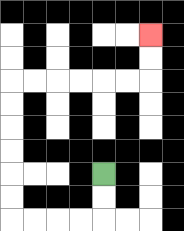{'start': '[4, 7]', 'end': '[6, 1]', 'path_directions': 'D,D,L,L,L,L,U,U,U,U,U,U,R,R,R,R,R,R,U,U', 'path_coordinates': '[[4, 7], [4, 8], [4, 9], [3, 9], [2, 9], [1, 9], [0, 9], [0, 8], [0, 7], [0, 6], [0, 5], [0, 4], [0, 3], [1, 3], [2, 3], [3, 3], [4, 3], [5, 3], [6, 3], [6, 2], [6, 1]]'}